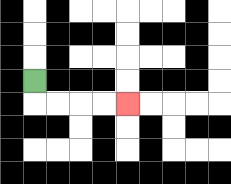{'start': '[1, 3]', 'end': '[5, 4]', 'path_directions': 'D,R,R,R,R', 'path_coordinates': '[[1, 3], [1, 4], [2, 4], [3, 4], [4, 4], [5, 4]]'}